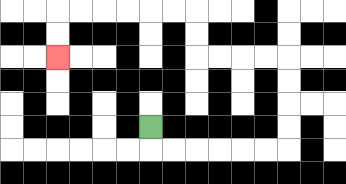{'start': '[6, 5]', 'end': '[2, 2]', 'path_directions': 'D,R,R,R,R,R,R,U,U,U,U,L,L,L,L,U,U,L,L,L,L,L,L,D,D', 'path_coordinates': '[[6, 5], [6, 6], [7, 6], [8, 6], [9, 6], [10, 6], [11, 6], [12, 6], [12, 5], [12, 4], [12, 3], [12, 2], [11, 2], [10, 2], [9, 2], [8, 2], [8, 1], [8, 0], [7, 0], [6, 0], [5, 0], [4, 0], [3, 0], [2, 0], [2, 1], [2, 2]]'}